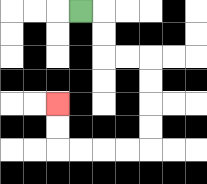{'start': '[3, 0]', 'end': '[2, 4]', 'path_directions': 'R,D,D,R,R,D,D,D,D,L,L,L,L,U,U', 'path_coordinates': '[[3, 0], [4, 0], [4, 1], [4, 2], [5, 2], [6, 2], [6, 3], [6, 4], [6, 5], [6, 6], [5, 6], [4, 6], [3, 6], [2, 6], [2, 5], [2, 4]]'}